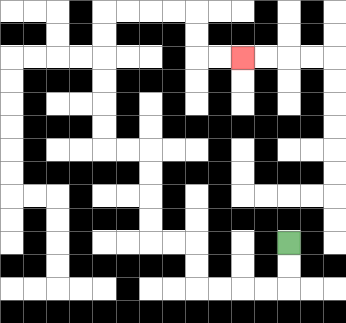{'start': '[12, 10]', 'end': '[10, 2]', 'path_directions': 'D,D,L,L,L,L,U,U,L,L,U,U,U,U,L,L,U,U,U,U,U,U,R,R,R,R,D,D,R,R', 'path_coordinates': '[[12, 10], [12, 11], [12, 12], [11, 12], [10, 12], [9, 12], [8, 12], [8, 11], [8, 10], [7, 10], [6, 10], [6, 9], [6, 8], [6, 7], [6, 6], [5, 6], [4, 6], [4, 5], [4, 4], [4, 3], [4, 2], [4, 1], [4, 0], [5, 0], [6, 0], [7, 0], [8, 0], [8, 1], [8, 2], [9, 2], [10, 2]]'}